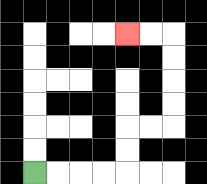{'start': '[1, 7]', 'end': '[5, 1]', 'path_directions': 'R,R,R,R,U,U,R,R,U,U,U,U,L,L', 'path_coordinates': '[[1, 7], [2, 7], [3, 7], [4, 7], [5, 7], [5, 6], [5, 5], [6, 5], [7, 5], [7, 4], [7, 3], [7, 2], [7, 1], [6, 1], [5, 1]]'}